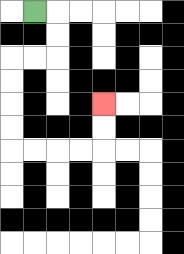{'start': '[1, 0]', 'end': '[4, 4]', 'path_directions': 'R,D,D,L,L,D,D,D,D,R,R,R,R,U,U', 'path_coordinates': '[[1, 0], [2, 0], [2, 1], [2, 2], [1, 2], [0, 2], [0, 3], [0, 4], [0, 5], [0, 6], [1, 6], [2, 6], [3, 6], [4, 6], [4, 5], [4, 4]]'}